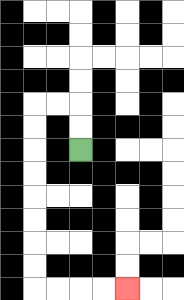{'start': '[3, 6]', 'end': '[5, 12]', 'path_directions': 'U,U,L,L,D,D,D,D,D,D,D,D,R,R,R,R', 'path_coordinates': '[[3, 6], [3, 5], [3, 4], [2, 4], [1, 4], [1, 5], [1, 6], [1, 7], [1, 8], [1, 9], [1, 10], [1, 11], [1, 12], [2, 12], [3, 12], [4, 12], [5, 12]]'}